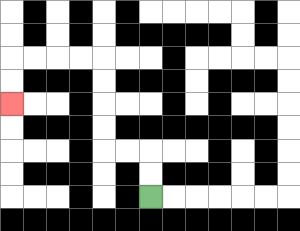{'start': '[6, 8]', 'end': '[0, 4]', 'path_directions': 'U,U,L,L,U,U,U,U,L,L,L,L,D,D', 'path_coordinates': '[[6, 8], [6, 7], [6, 6], [5, 6], [4, 6], [4, 5], [4, 4], [4, 3], [4, 2], [3, 2], [2, 2], [1, 2], [0, 2], [0, 3], [0, 4]]'}